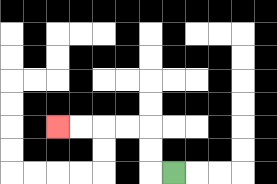{'start': '[7, 7]', 'end': '[2, 5]', 'path_directions': 'L,U,U,L,L,L,L', 'path_coordinates': '[[7, 7], [6, 7], [6, 6], [6, 5], [5, 5], [4, 5], [3, 5], [2, 5]]'}